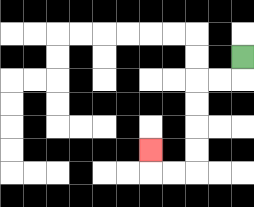{'start': '[10, 2]', 'end': '[6, 6]', 'path_directions': 'D,L,L,D,D,D,D,L,L,U', 'path_coordinates': '[[10, 2], [10, 3], [9, 3], [8, 3], [8, 4], [8, 5], [8, 6], [8, 7], [7, 7], [6, 7], [6, 6]]'}